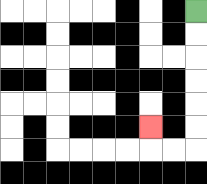{'start': '[8, 0]', 'end': '[6, 5]', 'path_directions': 'D,D,D,D,D,D,L,L,U', 'path_coordinates': '[[8, 0], [8, 1], [8, 2], [8, 3], [8, 4], [8, 5], [8, 6], [7, 6], [6, 6], [6, 5]]'}